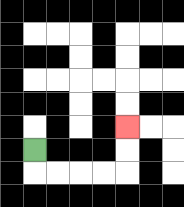{'start': '[1, 6]', 'end': '[5, 5]', 'path_directions': 'D,R,R,R,R,U,U', 'path_coordinates': '[[1, 6], [1, 7], [2, 7], [3, 7], [4, 7], [5, 7], [5, 6], [5, 5]]'}